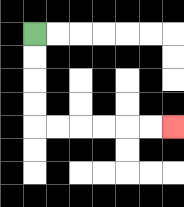{'start': '[1, 1]', 'end': '[7, 5]', 'path_directions': 'D,D,D,D,R,R,R,R,R,R', 'path_coordinates': '[[1, 1], [1, 2], [1, 3], [1, 4], [1, 5], [2, 5], [3, 5], [4, 5], [5, 5], [6, 5], [7, 5]]'}